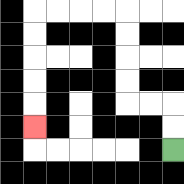{'start': '[7, 6]', 'end': '[1, 5]', 'path_directions': 'U,U,L,L,U,U,U,U,L,L,L,L,D,D,D,D,D', 'path_coordinates': '[[7, 6], [7, 5], [7, 4], [6, 4], [5, 4], [5, 3], [5, 2], [5, 1], [5, 0], [4, 0], [3, 0], [2, 0], [1, 0], [1, 1], [1, 2], [1, 3], [1, 4], [1, 5]]'}